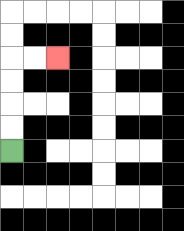{'start': '[0, 6]', 'end': '[2, 2]', 'path_directions': 'U,U,U,U,R,R', 'path_coordinates': '[[0, 6], [0, 5], [0, 4], [0, 3], [0, 2], [1, 2], [2, 2]]'}